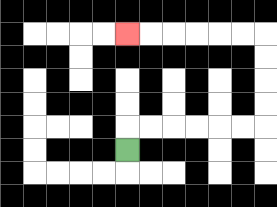{'start': '[5, 6]', 'end': '[5, 1]', 'path_directions': 'U,R,R,R,R,R,R,U,U,U,U,L,L,L,L,L,L', 'path_coordinates': '[[5, 6], [5, 5], [6, 5], [7, 5], [8, 5], [9, 5], [10, 5], [11, 5], [11, 4], [11, 3], [11, 2], [11, 1], [10, 1], [9, 1], [8, 1], [7, 1], [6, 1], [5, 1]]'}